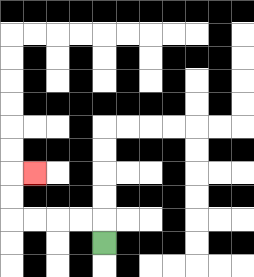{'start': '[4, 10]', 'end': '[1, 7]', 'path_directions': 'U,L,L,L,L,U,U,R', 'path_coordinates': '[[4, 10], [4, 9], [3, 9], [2, 9], [1, 9], [0, 9], [0, 8], [0, 7], [1, 7]]'}